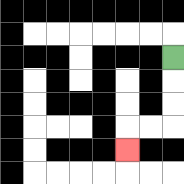{'start': '[7, 2]', 'end': '[5, 6]', 'path_directions': 'D,D,D,L,L,D', 'path_coordinates': '[[7, 2], [7, 3], [7, 4], [7, 5], [6, 5], [5, 5], [5, 6]]'}